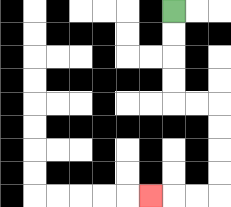{'start': '[7, 0]', 'end': '[6, 8]', 'path_directions': 'D,D,D,D,R,R,D,D,D,D,L,L,L', 'path_coordinates': '[[7, 0], [7, 1], [7, 2], [7, 3], [7, 4], [8, 4], [9, 4], [9, 5], [9, 6], [9, 7], [9, 8], [8, 8], [7, 8], [6, 8]]'}